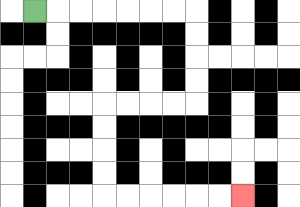{'start': '[1, 0]', 'end': '[10, 8]', 'path_directions': 'R,R,R,R,R,R,R,D,D,D,D,L,L,L,L,D,D,D,D,R,R,R,R,R,R', 'path_coordinates': '[[1, 0], [2, 0], [3, 0], [4, 0], [5, 0], [6, 0], [7, 0], [8, 0], [8, 1], [8, 2], [8, 3], [8, 4], [7, 4], [6, 4], [5, 4], [4, 4], [4, 5], [4, 6], [4, 7], [4, 8], [5, 8], [6, 8], [7, 8], [8, 8], [9, 8], [10, 8]]'}